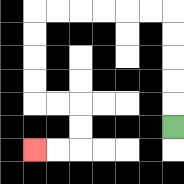{'start': '[7, 5]', 'end': '[1, 6]', 'path_directions': 'U,U,U,U,U,L,L,L,L,L,L,D,D,D,D,R,R,D,D,L,L', 'path_coordinates': '[[7, 5], [7, 4], [7, 3], [7, 2], [7, 1], [7, 0], [6, 0], [5, 0], [4, 0], [3, 0], [2, 0], [1, 0], [1, 1], [1, 2], [1, 3], [1, 4], [2, 4], [3, 4], [3, 5], [3, 6], [2, 6], [1, 6]]'}